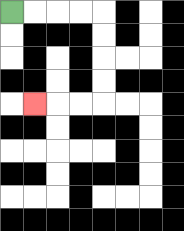{'start': '[0, 0]', 'end': '[1, 4]', 'path_directions': 'R,R,R,R,D,D,D,D,L,L,L', 'path_coordinates': '[[0, 0], [1, 0], [2, 0], [3, 0], [4, 0], [4, 1], [4, 2], [4, 3], [4, 4], [3, 4], [2, 4], [1, 4]]'}